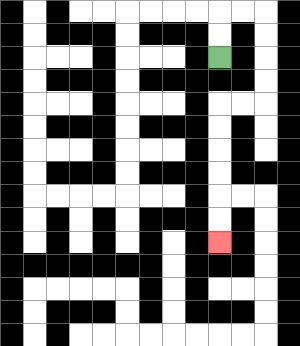{'start': '[9, 2]', 'end': '[9, 10]', 'path_directions': 'U,U,R,R,D,D,D,D,L,L,D,D,D,D,D,D', 'path_coordinates': '[[9, 2], [9, 1], [9, 0], [10, 0], [11, 0], [11, 1], [11, 2], [11, 3], [11, 4], [10, 4], [9, 4], [9, 5], [9, 6], [9, 7], [9, 8], [9, 9], [9, 10]]'}